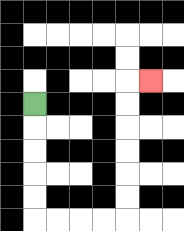{'start': '[1, 4]', 'end': '[6, 3]', 'path_directions': 'D,D,D,D,D,R,R,R,R,U,U,U,U,U,U,R', 'path_coordinates': '[[1, 4], [1, 5], [1, 6], [1, 7], [1, 8], [1, 9], [2, 9], [3, 9], [4, 9], [5, 9], [5, 8], [5, 7], [5, 6], [5, 5], [5, 4], [5, 3], [6, 3]]'}